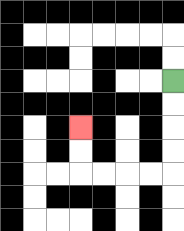{'start': '[7, 3]', 'end': '[3, 5]', 'path_directions': 'D,D,D,D,L,L,L,L,U,U', 'path_coordinates': '[[7, 3], [7, 4], [7, 5], [7, 6], [7, 7], [6, 7], [5, 7], [4, 7], [3, 7], [3, 6], [3, 5]]'}